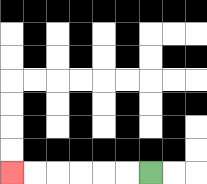{'start': '[6, 7]', 'end': '[0, 7]', 'path_directions': 'L,L,L,L,L,L', 'path_coordinates': '[[6, 7], [5, 7], [4, 7], [3, 7], [2, 7], [1, 7], [0, 7]]'}